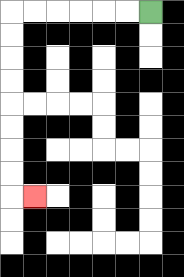{'start': '[6, 0]', 'end': '[1, 8]', 'path_directions': 'L,L,L,L,L,L,D,D,D,D,D,D,D,D,R', 'path_coordinates': '[[6, 0], [5, 0], [4, 0], [3, 0], [2, 0], [1, 0], [0, 0], [0, 1], [0, 2], [0, 3], [0, 4], [0, 5], [0, 6], [0, 7], [0, 8], [1, 8]]'}